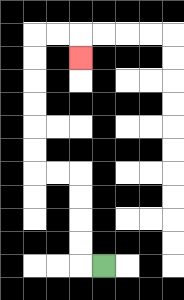{'start': '[4, 11]', 'end': '[3, 2]', 'path_directions': 'L,U,U,U,U,L,L,U,U,U,U,U,U,R,R,D', 'path_coordinates': '[[4, 11], [3, 11], [3, 10], [3, 9], [3, 8], [3, 7], [2, 7], [1, 7], [1, 6], [1, 5], [1, 4], [1, 3], [1, 2], [1, 1], [2, 1], [3, 1], [3, 2]]'}